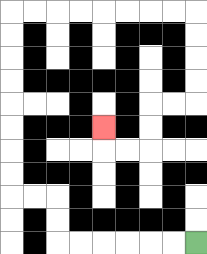{'start': '[8, 10]', 'end': '[4, 5]', 'path_directions': 'L,L,L,L,L,L,U,U,L,L,U,U,U,U,U,U,U,U,R,R,R,R,R,R,R,R,D,D,D,D,L,L,D,D,L,L,U', 'path_coordinates': '[[8, 10], [7, 10], [6, 10], [5, 10], [4, 10], [3, 10], [2, 10], [2, 9], [2, 8], [1, 8], [0, 8], [0, 7], [0, 6], [0, 5], [0, 4], [0, 3], [0, 2], [0, 1], [0, 0], [1, 0], [2, 0], [3, 0], [4, 0], [5, 0], [6, 0], [7, 0], [8, 0], [8, 1], [8, 2], [8, 3], [8, 4], [7, 4], [6, 4], [6, 5], [6, 6], [5, 6], [4, 6], [4, 5]]'}